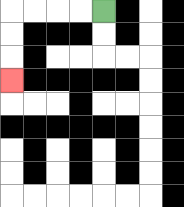{'start': '[4, 0]', 'end': '[0, 3]', 'path_directions': 'L,L,L,L,D,D,D', 'path_coordinates': '[[4, 0], [3, 0], [2, 0], [1, 0], [0, 0], [0, 1], [0, 2], [0, 3]]'}